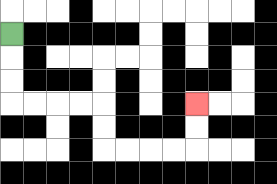{'start': '[0, 1]', 'end': '[8, 4]', 'path_directions': 'D,D,D,R,R,R,R,D,D,R,R,R,R,U,U', 'path_coordinates': '[[0, 1], [0, 2], [0, 3], [0, 4], [1, 4], [2, 4], [3, 4], [4, 4], [4, 5], [4, 6], [5, 6], [6, 6], [7, 6], [8, 6], [8, 5], [8, 4]]'}